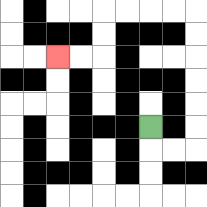{'start': '[6, 5]', 'end': '[2, 2]', 'path_directions': 'D,R,R,U,U,U,U,U,U,L,L,L,L,D,D,L,L', 'path_coordinates': '[[6, 5], [6, 6], [7, 6], [8, 6], [8, 5], [8, 4], [8, 3], [8, 2], [8, 1], [8, 0], [7, 0], [6, 0], [5, 0], [4, 0], [4, 1], [4, 2], [3, 2], [2, 2]]'}